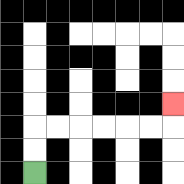{'start': '[1, 7]', 'end': '[7, 4]', 'path_directions': 'U,U,R,R,R,R,R,R,U', 'path_coordinates': '[[1, 7], [1, 6], [1, 5], [2, 5], [3, 5], [4, 5], [5, 5], [6, 5], [7, 5], [7, 4]]'}